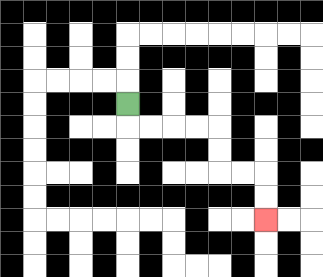{'start': '[5, 4]', 'end': '[11, 9]', 'path_directions': 'D,R,R,R,R,D,D,R,R,D,D', 'path_coordinates': '[[5, 4], [5, 5], [6, 5], [7, 5], [8, 5], [9, 5], [9, 6], [9, 7], [10, 7], [11, 7], [11, 8], [11, 9]]'}